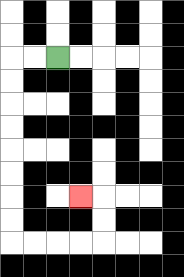{'start': '[2, 2]', 'end': '[3, 8]', 'path_directions': 'L,L,D,D,D,D,D,D,D,D,R,R,R,R,U,U,L', 'path_coordinates': '[[2, 2], [1, 2], [0, 2], [0, 3], [0, 4], [0, 5], [0, 6], [0, 7], [0, 8], [0, 9], [0, 10], [1, 10], [2, 10], [3, 10], [4, 10], [4, 9], [4, 8], [3, 8]]'}